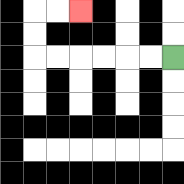{'start': '[7, 2]', 'end': '[3, 0]', 'path_directions': 'L,L,L,L,L,L,U,U,R,R', 'path_coordinates': '[[7, 2], [6, 2], [5, 2], [4, 2], [3, 2], [2, 2], [1, 2], [1, 1], [1, 0], [2, 0], [3, 0]]'}